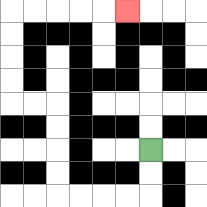{'start': '[6, 6]', 'end': '[5, 0]', 'path_directions': 'D,D,L,L,L,L,U,U,U,U,L,L,U,U,U,U,R,R,R,R,R', 'path_coordinates': '[[6, 6], [6, 7], [6, 8], [5, 8], [4, 8], [3, 8], [2, 8], [2, 7], [2, 6], [2, 5], [2, 4], [1, 4], [0, 4], [0, 3], [0, 2], [0, 1], [0, 0], [1, 0], [2, 0], [3, 0], [4, 0], [5, 0]]'}